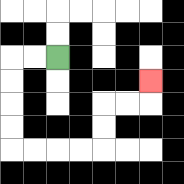{'start': '[2, 2]', 'end': '[6, 3]', 'path_directions': 'L,L,D,D,D,D,R,R,R,R,U,U,R,R,U', 'path_coordinates': '[[2, 2], [1, 2], [0, 2], [0, 3], [0, 4], [0, 5], [0, 6], [1, 6], [2, 6], [3, 6], [4, 6], [4, 5], [4, 4], [5, 4], [6, 4], [6, 3]]'}